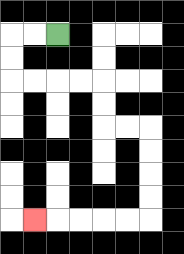{'start': '[2, 1]', 'end': '[1, 9]', 'path_directions': 'L,L,D,D,R,R,R,R,D,D,R,R,D,D,D,D,L,L,L,L,L', 'path_coordinates': '[[2, 1], [1, 1], [0, 1], [0, 2], [0, 3], [1, 3], [2, 3], [3, 3], [4, 3], [4, 4], [4, 5], [5, 5], [6, 5], [6, 6], [6, 7], [6, 8], [6, 9], [5, 9], [4, 9], [3, 9], [2, 9], [1, 9]]'}